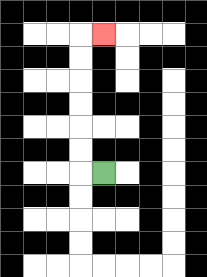{'start': '[4, 7]', 'end': '[4, 1]', 'path_directions': 'L,U,U,U,U,U,U,R', 'path_coordinates': '[[4, 7], [3, 7], [3, 6], [3, 5], [3, 4], [3, 3], [3, 2], [3, 1], [4, 1]]'}